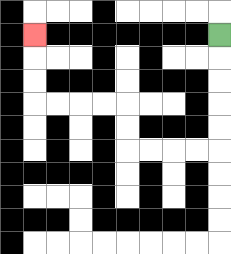{'start': '[9, 1]', 'end': '[1, 1]', 'path_directions': 'D,D,D,D,D,L,L,L,L,U,U,L,L,L,L,U,U,U', 'path_coordinates': '[[9, 1], [9, 2], [9, 3], [9, 4], [9, 5], [9, 6], [8, 6], [7, 6], [6, 6], [5, 6], [5, 5], [5, 4], [4, 4], [3, 4], [2, 4], [1, 4], [1, 3], [1, 2], [1, 1]]'}